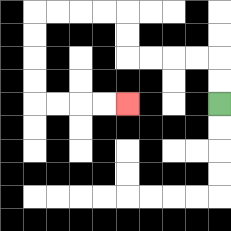{'start': '[9, 4]', 'end': '[5, 4]', 'path_directions': 'U,U,L,L,L,L,U,U,L,L,L,L,D,D,D,D,R,R,R,R', 'path_coordinates': '[[9, 4], [9, 3], [9, 2], [8, 2], [7, 2], [6, 2], [5, 2], [5, 1], [5, 0], [4, 0], [3, 0], [2, 0], [1, 0], [1, 1], [1, 2], [1, 3], [1, 4], [2, 4], [3, 4], [4, 4], [5, 4]]'}